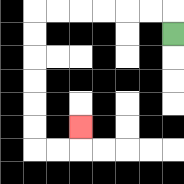{'start': '[7, 1]', 'end': '[3, 5]', 'path_directions': 'U,L,L,L,L,L,L,D,D,D,D,D,D,R,R,U', 'path_coordinates': '[[7, 1], [7, 0], [6, 0], [5, 0], [4, 0], [3, 0], [2, 0], [1, 0], [1, 1], [1, 2], [1, 3], [1, 4], [1, 5], [1, 6], [2, 6], [3, 6], [3, 5]]'}